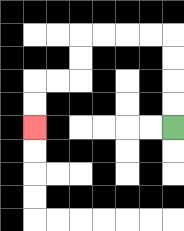{'start': '[7, 5]', 'end': '[1, 5]', 'path_directions': 'U,U,U,U,L,L,L,L,D,D,L,L,D,D', 'path_coordinates': '[[7, 5], [7, 4], [7, 3], [7, 2], [7, 1], [6, 1], [5, 1], [4, 1], [3, 1], [3, 2], [3, 3], [2, 3], [1, 3], [1, 4], [1, 5]]'}